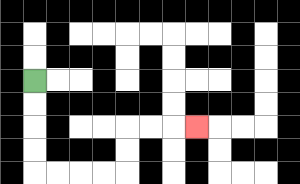{'start': '[1, 3]', 'end': '[8, 5]', 'path_directions': 'D,D,D,D,R,R,R,R,U,U,R,R,R', 'path_coordinates': '[[1, 3], [1, 4], [1, 5], [1, 6], [1, 7], [2, 7], [3, 7], [4, 7], [5, 7], [5, 6], [5, 5], [6, 5], [7, 5], [8, 5]]'}